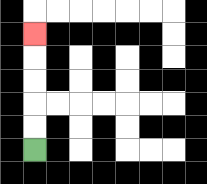{'start': '[1, 6]', 'end': '[1, 1]', 'path_directions': 'U,U,U,U,U', 'path_coordinates': '[[1, 6], [1, 5], [1, 4], [1, 3], [1, 2], [1, 1]]'}